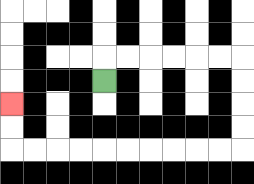{'start': '[4, 3]', 'end': '[0, 4]', 'path_directions': 'U,R,R,R,R,R,R,D,D,D,D,L,L,L,L,L,L,L,L,L,L,U,U', 'path_coordinates': '[[4, 3], [4, 2], [5, 2], [6, 2], [7, 2], [8, 2], [9, 2], [10, 2], [10, 3], [10, 4], [10, 5], [10, 6], [9, 6], [8, 6], [7, 6], [6, 6], [5, 6], [4, 6], [3, 6], [2, 6], [1, 6], [0, 6], [0, 5], [0, 4]]'}